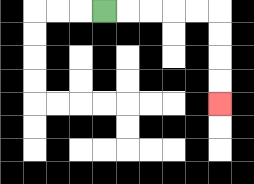{'start': '[4, 0]', 'end': '[9, 4]', 'path_directions': 'R,R,R,R,R,D,D,D,D', 'path_coordinates': '[[4, 0], [5, 0], [6, 0], [7, 0], [8, 0], [9, 0], [9, 1], [9, 2], [9, 3], [9, 4]]'}